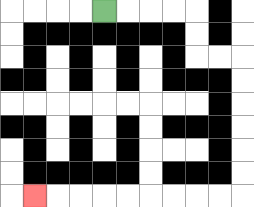{'start': '[4, 0]', 'end': '[1, 8]', 'path_directions': 'R,R,R,R,D,D,R,R,D,D,D,D,D,D,L,L,L,L,L,L,L,L,L', 'path_coordinates': '[[4, 0], [5, 0], [6, 0], [7, 0], [8, 0], [8, 1], [8, 2], [9, 2], [10, 2], [10, 3], [10, 4], [10, 5], [10, 6], [10, 7], [10, 8], [9, 8], [8, 8], [7, 8], [6, 8], [5, 8], [4, 8], [3, 8], [2, 8], [1, 8]]'}